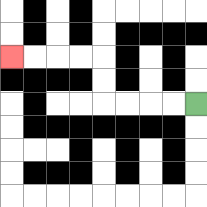{'start': '[8, 4]', 'end': '[0, 2]', 'path_directions': 'L,L,L,L,U,U,L,L,L,L', 'path_coordinates': '[[8, 4], [7, 4], [6, 4], [5, 4], [4, 4], [4, 3], [4, 2], [3, 2], [2, 2], [1, 2], [0, 2]]'}